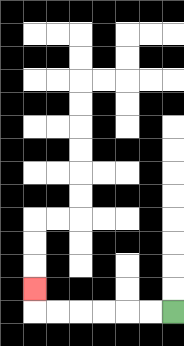{'start': '[7, 13]', 'end': '[1, 12]', 'path_directions': 'L,L,L,L,L,L,U', 'path_coordinates': '[[7, 13], [6, 13], [5, 13], [4, 13], [3, 13], [2, 13], [1, 13], [1, 12]]'}